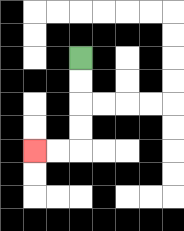{'start': '[3, 2]', 'end': '[1, 6]', 'path_directions': 'D,D,D,D,L,L', 'path_coordinates': '[[3, 2], [3, 3], [3, 4], [3, 5], [3, 6], [2, 6], [1, 6]]'}